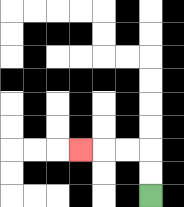{'start': '[6, 8]', 'end': '[3, 6]', 'path_directions': 'U,U,L,L,L', 'path_coordinates': '[[6, 8], [6, 7], [6, 6], [5, 6], [4, 6], [3, 6]]'}